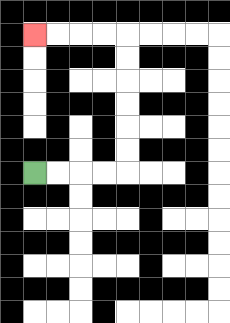{'start': '[1, 7]', 'end': '[1, 1]', 'path_directions': 'R,R,R,R,U,U,U,U,U,U,L,L,L,L', 'path_coordinates': '[[1, 7], [2, 7], [3, 7], [4, 7], [5, 7], [5, 6], [5, 5], [5, 4], [5, 3], [5, 2], [5, 1], [4, 1], [3, 1], [2, 1], [1, 1]]'}